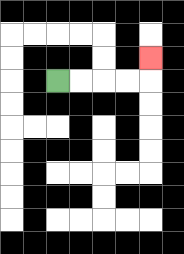{'start': '[2, 3]', 'end': '[6, 2]', 'path_directions': 'R,R,R,R,U', 'path_coordinates': '[[2, 3], [3, 3], [4, 3], [5, 3], [6, 3], [6, 2]]'}